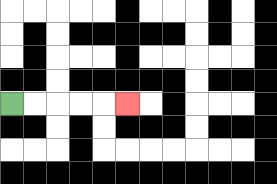{'start': '[0, 4]', 'end': '[5, 4]', 'path_directions': 'R,R,R,R,R', 'path_coordinates': '[[0, 4], [1, 4], [2, 4], [3, 4], [4, 4], [5, 4]]'}